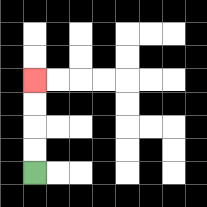{'start': '[1, 7]', 'end': '[1, 3]', 'path_directions': 'U,U,U,U', 'path_coordinates': '[[1, 7], [1, 6], [1, 5], [1, 4], [1, 3]]'}